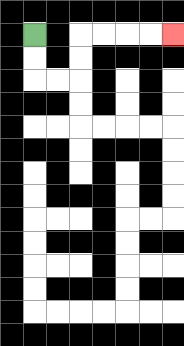{'start': '[1, 1]', 'end': '[7, 1]', 'path_directions': 'D,D,R,R,U,U,R,R,R,R', 'path_coordinates': '[[1, 1], [1, 2], [1, 3], [2, 3], [3, 3], [3, 2], [3, 1], [4, 1], [5, 1], [6, 1], [7, 1]]'}